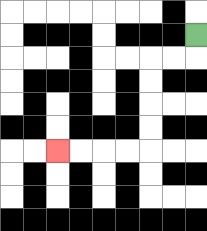{'start': '[8, 1]', 'end': '[2, 6]', 'path_directions': 'D,L,L,D,D,D,D,L,L,L,L', 'path_coordinates': '[[8, 1], [8, 2], [7, 2], [6, 2], [6, 3], [6, 4], [6, 5], [6, 6], [5, 6], [4, 6], [3, 6], [2, 6]]'}